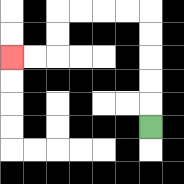{'start': '[6, 5]', 'end': '[0, 2]', 'path_directions': 'U,U,U,U,U,L,L,L,L,D,D,L,L', 'path_coordinates': '[[6, 5], [6, 4], [6, 3], [6, 2], [6, 1], [6, 0], [5, 0], [4, 0], [3, 0], [2, 0], [2, 1], [2, 2], [1, 2], [0, 2]]'}